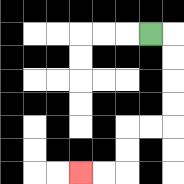{'start': '[6, 1]', 'end': '[3, 7]', 'path_directions': 'R,D,D,D,D,L,L,D,D,L,L', 'path_coordinates': '[[6, 1], [7, 1], [7, 2], [7, 3], [7, 4], [7, 5], [6, 5], [5, 5], [5, 6], [5, 7], [4, 7], [3, 7]]'}